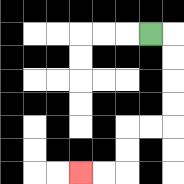{'start': '[6, 1]', 'end': '[3, 7]', 'path_directions': 'R,D,D,D,D,L,L,D,D,L,L', 'path_coordinates': '[[6, 1], [7, 1], [7, 2], [7, 3], [7, 4], [7, 5], [6, 5], [5, 5], [5, 6], [5, 7], [4, 7], [3, 7]]'}